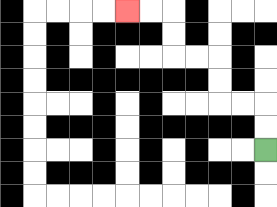{'start': '[11, 6]', 'end': '[5, 0]', 'path_directions': 'U,U,L,L,U,U,L,L,U,U,L,L', 'path_coordinates': '[[11, 6], [11, 5], [11, 4], [10, 4], [9, 4], [9, 3], [9, 2], [8, 2], [7, 2], [7, 1], [7, 0], [6, 0], [5, 0]]'}